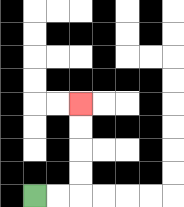{'start': '[1, 8]', 'end': '[3, 4]', 'path_directions': 'R,R,U,U,U,U', 'path_coordinates': '[[1, 8], [2, 8], [3, 8], [3, 7], [3, 6], [3, 5], [3, 4]]'}